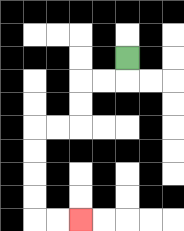{'start': '[5, 2]', 'end': '[3, 9]', 'path_directions': 'D,L,L,D,D,L,L,D,D,D,D,R,R', 'path_coordinates': '[[5, 2], [5, 3], [4, 3], [3, 3], [3, 4], [3, 5], [2, 5], [1, 5], [1, 6], [1, 7], [1, 8], [1, 9], [2, 9], [3, 9]]'}